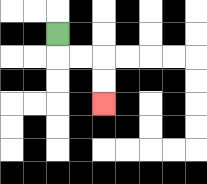{'start': '[2, 1]', 'end': '[4, 4]', 'path_directions': 'D,R,R,D,D', 'path_coordinates': '[[2, 1], [2, 2], [3, 2], [4, 2], [4, 3], [4, 4]]'}